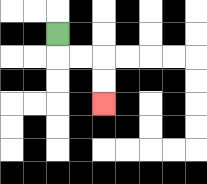{'start': '[2, 1]', 'end': '[4, 4]', 'path_directions': 'D,R,R,D,D', 'path_coordinates': '[[2, 1], [2, 2], [3, 2], [4, 2], [4, 3], [4, 4]]'}